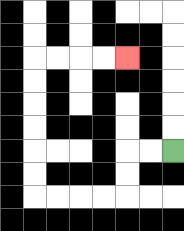{'start': '[7, 6]', 'end': '[5, 2]', 'path_directions': 'L,L,D,D,L,L,L,L,U,U,U,U,U,U,R,R,R,R', 'path_coordinates': '[[7, 6], [6, 6], [5, 6], [5, 7], [5, 8], [4, 8], [3, 8], [2, 8], [1, 8], [1, 7], [1, 6], [1, 5], [1, 4], [1, 3], [1, 2], [2, 2], [3, 2], [4, 2], [5, 2]]'}